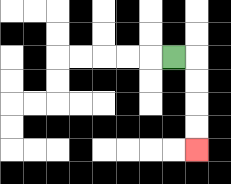{'start': '[7, 2]', 'end': '[8, 6]', 'path_directions': 'R,D,D,D,D', 'path_coordinates': '[[7, 2], [8, 2], [8, 3], [8, 4], [8, 5], [8, 6]]'}